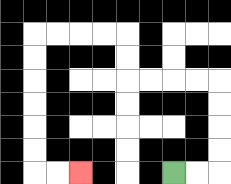{'start': '[7, 7]', 'end': '[3, 7]', 'path_directions': 'R,R,U,U,U,U,L,L,L,L,U,U,L,L,L,L,D,D,D,D,D,D,R,R', 'path_coordinates': '[[7, 7], [8, 7], [9, 7], [9, 6], [9, 5], [9, 4], [9, 3], [8, 3], [7, 3], [6, 3], [5, 3], [5, 2], [5, 1], [4, 1], [3, 1], [2, 1], [1, 1], [1, 2], [1, 3], [1, 4], [1, 5], [1, 6], [1, 7], [2, 7], [3, 7]]'}